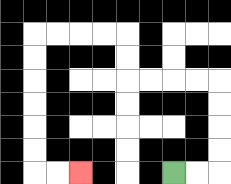{'start': '[7, 7]', 'end': '[3, 7]', 'path_directions': 'R,R,U,U,U,U,L,L,L,L,U,U,L,L,L,L,D,D,D,D,D,D,R,R', 'path_coordinates': '[[7, 7], [8, 7], [9, 7], [9, 6], [9, 5], [9, 4], [9, 3], [8, 3], [7, 3], [6, 3], [5, 3], [5, 2], [5, 1], [4, 1], [3, 1], [2, 1], [1, 1], [1, 2], [1, 3], [1, 4], [1, 5], [1, 6], [1, 7], [2, 7], [3, 7]]'}